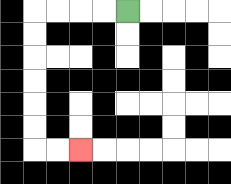{'start': '[5, 0]', 'end': '[3, 6]', 'path_directions': 'L,L,L,L,D,D,D,D,D,D,R,R', 'path_coordinates': '[[5, 0], [4, 0], [3, 0], [2, 0], [1, 0], [1, 1], [1, 2], [1, 3], [1, 4], [1, 5], [1, 6], [2, 6], [3, 6]]'}